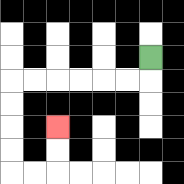{'start': '[6, 2]', 'end': '[2, 5]', 'path_directions': 'D,L,L,L,L,L,L,D,D,D,D,R,R,U,U', 'path_coordinates': '[[6, 2], [6, 3], [5, 3], [4, 3], [3, 3], [2, 3], [1, 3], [0, 3], [0, 4], [0, 5], [0, 6], [0, 7], [1, 7], [2, 7], [2, 6], [2, 5]]'}